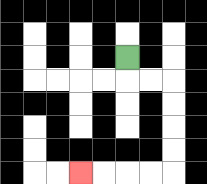{'start': '[5, 2]', 'end': '[3, 7]', 'path_directions': 'D,R,R,D,D,D,D,L,L,L,L', 'path_coordinates': '[[5, 2], [5, 3], [6, 3], [7, 3], [7, 4], [7, 5], [7, 6], [7, 7], [6, 7], [5, 7], [4, 7], [3, 7]]'}